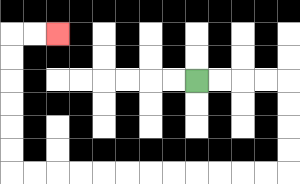{'start': '[8, 3]', 'end': '[2, 1]', 'path_directions': 'R,R,R,R,D,D,D,D,L,L,L,L,L,L,L,L,L,L,L,L,U,U,U,U,U,U,R,R', 'path_coordinates': '[[8, 3], [9, 3], [10, 3], [11, 3], [12, 3], [12, 4], [12, 5], [12, 6], [12, 7], [11, 7], [10, 7], [9, 7], [8, 7], [7, 7], [6, 7], [5, 7], [4, 7], [3, 7], [2, 7], [1, 7], [0, 7], [0, 6], [0, 5], [0, 4], [0, 3], [0, 2], [0, 1], [1, 1], [2, 1]]'}